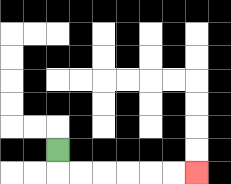{'start': '[2, 6]', 'end': '[8, 7]', 'path_directions': 'D,R,R,R,R,R,R', 'path_coordinates': '[[2, 6], [2, 7], [3, 7], [4, 7], [5, 7], [6, 7], [7, 7], [8, 7]]'}